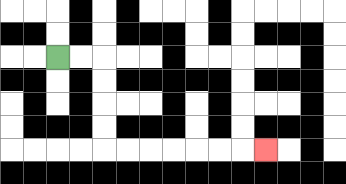{'start': '[2, 2]', 'end': '[11, 6]', 'path_directions': 'R,R,D,D,D,D,R,R,R,R,R,R,R', 'path_coordinates': '[[2, 2], [3, 2], [4, 2], [4, 3], [4, 4], [4, 5], [4, 6], [5, 6], [6, 6], [7, 6], [8, 6], [9, 6], [10, 6], [11, 6]]'}